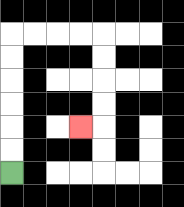{'start': '[0, 7]', 'end': '[3, 5]', 'path_directions': 'U,U,U,U,U,U,R,R,R,R,D,D,D,D,L', 'path_coordinates': '[[0, 7], [0, 6], [0, 5], [0, 4], [0, 3], [0, 2], [0, 1], [1, 1], [2, 1], [3, 1], [4, 1], [4, 2], [4, 3], [4, 4], [4, 5], [3, 5]]'}